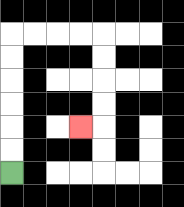{'start': '[0, 7]', 'end': '[3, 5]', 'path_directions': 'U,U,U,U,U,U,R,R,R,R,D,D,D,D,L', 'path_coordinates': '[[0, 7], [0, 6], [0, 5], [0, 4], [0, 3], [0, 2], [0, 1], [1, 1], [2, 1], [3, 1], [4, 1], [4, 2], [4, 3], [4, 4], [4, 5], [3, 5]]'}